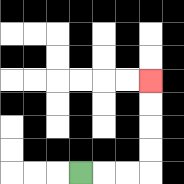{'start': '[3, 7]', 'end': '[6, 3]', 'path_directions': 'R,R,R,U,U,U,U', 'path_coordinates': '[[3, 7], [4, 7], [5, 7], [6, 7], [6, 6], [6, 5], [6, 4], [6, 3]]'}